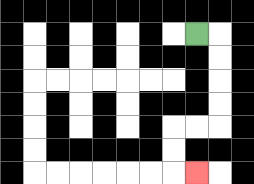{'start': '[8, 1]', 'end': '[8, 7]', 'path_directions': 'R,D,D,D,D,L,L,D,D,R', 'path_coordinates': '[[8, 1], [9, 1], [9, 2], [9, 3], [9, 4], [9, 5], [8, 5], [7, 5], [7, 6], [7, 7], [8, 7]]'}